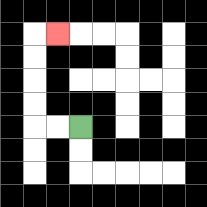{'start': '[3, 5]', 'end': '[2, 1]', 'path_directions': 'L,L,U,U,U,U,R', 'path_coordinates': '[[3, 5], [2, 5], [1, 5], [1, 4], [1, 3], [1, 2], [1, 1], [2, 1]]'}